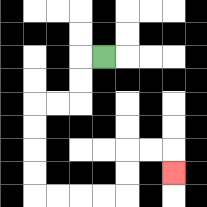{'start': '[4, 2]', 'end': '[7, 7]', 'path_directions': 'L,D,D,L,L,D,D,D,D,R,R,R,R,U,U,R,R,D', 'path_coordinates': '[[4, 2], [3, 2], [3, 3], [3, 4], [2, 4], [1, 4], [1, 5], [1, 6], [1, 7], [1, 8], [2, 8], [3, 8], [4, 8], [5, 8], [5, 7], [5, 6], [6, 6], [7, 6], [7, 7]]'}